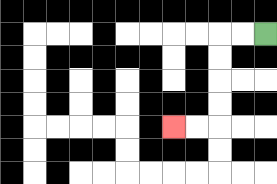{'start': '[11, 1]', 'end': '[7, 5]', 'path_directions': 'L,L,D,D,D,D,L,L', 'path_coordinates': '[[11, 1], [10, 1], [9, 1], [9, 2], [9, 3], [9, 4], [9, 5], [8, 5], [7, 5]]'}